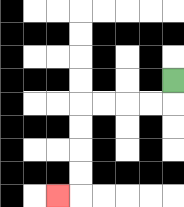{'start': '[7, 3]', 'end': '[2, 8]', 'path_directions': 'D,L,L,L,L,D,D,D,D,L', 'path_coordinates': '[[7, 3], [7, 4], [6, 4], [5, 4], [4, 4], [3, 4], [3, 5], [3, 6], [3, 7], [3, 8], [2, 8]]'}